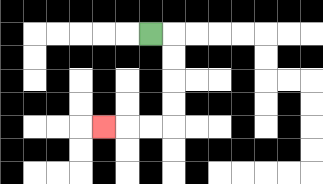{'start': '[6, 1]', 'end': '[4, 5]', 'path_directions': 'R,D,D,D,D,L,L,L', 'path_coordinates': '[[6, 1], [7, 1], [7, 2], [7, 3], [7, 4], [7, 5], [6, 5], [5, 5], [4, 5]]'}